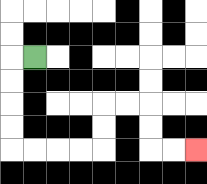{'start': '[1, 2]', 'end': '[8, 6]', 'path_directions': 'L,D,D,D,D,R,R,R,R,U,U,R,R,D,D,R,R', 'path_coordinates': '[[1, 2], [0, 2], [0, 3], [0, 4], [0, 5], [0, 6], [1, 6], [2, 6], [3, 6], [4, 6], [4, 5], [4, 4], [5, 4], [6, 4], [6, 5], [6, 6], [7, 6], [8, 6]]'}